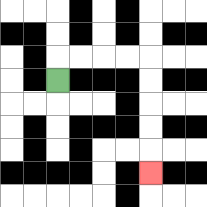{'start': '[2, 3]', 'end': '[6, 7]', 'path_directions': 'U,R,R,R,R,D,D,D,D,D', 'path_coordinates': '[[2, 3], [2, 2], [3, 2], [4, 2], [5, 2], [6, 2], [6, 3], [6, 4], [6, 5], [6, 6], [6, 7]]'}